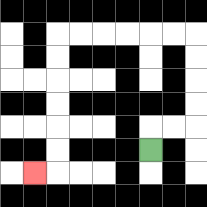{'start': '[6, 6]', 'end': '[1, 7]', 'path_directions': 'U,R,R,U,U,U,U,L,L,L,L,L,L,D,D,D,D,D,D,L', 'path_coordinates': '[[6, 6], [6, 5], [7, 5], [8, 5], [8, 4], [8, 3], [8, 2], [8, 1], [7, 1], [6, 1], [5, 1], [4, 1], [3, 1], [2, 1], [2, 2], [2, 3], [2, 4], [2, 5], [2, 6], [2, 7], [1, 7]]'}